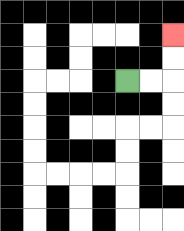{'start': '[5, 3]', 'end': '[7, 1]', 'path_directions': 'R,R,U,U', 'path_coordinates': '[[5, 3], [6, 3], [7, 3], [7, 2], [7, 1]]'}